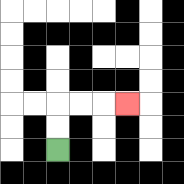{'start': '[2, 6]', 'end': '[5, 4]', 'path_directions': 'U,U,R,R,R', 'path_coordinates': '[[2, 6], [2, 5], [2, 4], [3, 4], [4, 4], [5, 4]]'}